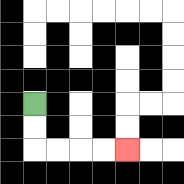{'start': '[1, 4]', 'end': '[5, 6]', 'path_directions': 'D,D,R,R,R,R', 'path_coordinates': '[[1, 4], [1, 5], [1, 6], [2, 6], [3, 6], [4, 6], [5, 6]]'}